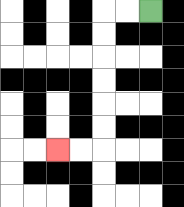{'start': '[6, 0]', 'end': '[2, 6]', 'path_directions': 'L,L,D,D,D,D,D,D,L,L', 'path_coordinates': '[[6, 0], [5, 0], [4, 0], [4, 1], [4, 2], [4, 3], [4, 4], [4, 5], [4, 6], [3, 6], [2, 6]]'}